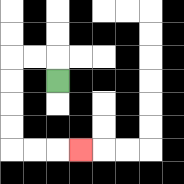{'start': '[2, 3]', 'end': '[3, 6]', 'path_directions': 'U,L,L,D,D,D,D,R,R,R', 'path_coordinates': '[[2, 3], [2, 2], [1, 2], [0, 2], [0, 3], [0, 4], [0, 5], [0, 6], [1, 6], [2, 6], [3, 6]]'}